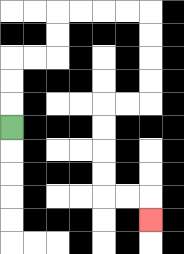{'start': '[0, 5]', 'end': '[6, 9]', 'path_directions': 'U,U,U,R,R,U,U,R,R,R,R,D,D,D,D,L,L,D,D,D,D,R,R,D', 'path_coordinates': '[[0, 5], [0, 4], [0, 3], [0, 2], [1, 2], [2, 2], [2, 1], [2, 0], [3, 0], [4, 0], [5, 0], [6, 0], [6, 1], [6, 2], [6, 3], [6, 4], [5, 4], [4, 4], [4, 5], [4, 6], [4, 7], [4, 8], [5, 8], [6, 8], [6, 9]]'}